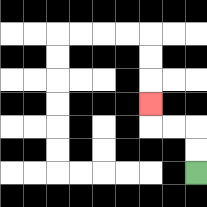{'start': '[8, 7]', 'end': '[6, 4]', 'path_directions': 'U,U,L,L,U', 'path_coordinates': '[[8, 7], [8, 6], [8, 5], [7, 5], [6, 5], [6, 4]]'}